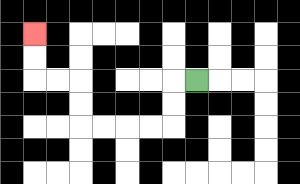{'start': '[8, 3]', 'end': '[1, 1]', 'path_directions': 'L,D,D,L,L,L,L,U,U,L,L,U,U', 'path_coordinates': '[[8, 3], [7, 3], [7, 4], [7, 5], [6, 5], [5, 5], [4, 5], [3, 5], [3, 4], [3, 3], [2, 3], [1, 3], [1, 2], [1, 1]]'}